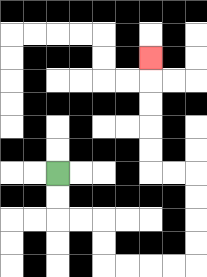{'start': '[2, 7]', 'end': '[6, 2]', 'path_directions': 'D,D,R,R,D,D,R,R,R,R,U,U,U,U,L,L,U,U,U,U,U', 'path_coordinates': '[[2, 7], [2, 8], [2, 9], [3, 9], [4, 9], [4, 10], [4, 11], [5, 11], [6, 11], [7, 11], [8, 11], [8, 10], [8, 9], [8, 8], [8, 7], [7, 7], [6, 7], [6, 6], [6, 5], [6, 4], [6, 3], [6, 2]]'}